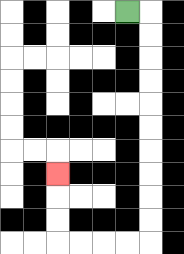{'start': '[5, 0]', 'end': '[2, 7]', 'path_directions': 'R,D,D,D,D,D,D,D,D,D,D,L,L,L,L,U,U,U', 'path_coordinates': '[[5, 0], [6, 0], [6, 1], [6, 2], [6, 3], [6, 4], [6, 5], [6, 6], [6, 7], [6, 8], [6, 9], [6, 10], [5, 10], [4, 10], [3, 10], [2, 10], [2, 9], [2, 8], [2, 7]]'}